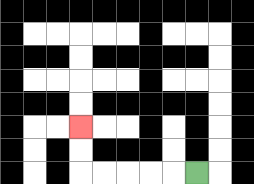{'start': '[8, 7]', 'end': '[3, 5]', 'path_directions': 'L,L,L,L,L,U,U', 'path_coordinates': '[[8, 7], [7, 7], [6, 7], [5, 7], [4, 7], [3, 7], [3, 6], [3, 5]]'}